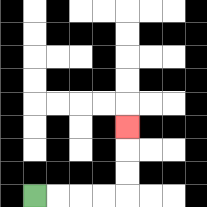{'start': '[1, 8]', 'end': '[5, 5]', 'path_directions': 'R,R,R,R,U,U,U', 'path_coordinates': '[[1, 8], [2, 8], [3, 8], [4, 8], [5, 8], [5, 7], [5, 6], [5, 5]]'}